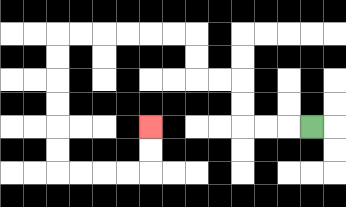{'start': '[13, 5]', 'end': '[6, 5]', 'path_directions': 'L,L,L,U,U,L,L,U,U,L,L,L,L,L,L,D,D,D,D,D,D,R,R,R,R,U,U', 'path_coordinates': '[[13, 5], [12, 5], [11, 5], [10, 5], [10, 4], [10, 3], [9, 3], [8, 3], [8, 2], [8, 1], [7, 1], [6, 1], [5, 1], [4, 1], [3, 1], [2, 1], [2, 2], [2, 3], [2, 4], [2, 5], [2, 6], [2, 7], [3, 7], [4, 7], [5, 7], [6, 7], [6, 6], [6, 5]]'}